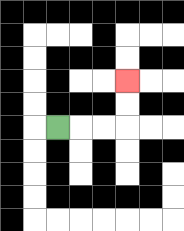{'start': '[2, 5]', 'end': '[5, 3]', 'path_directions': 'R,R,R,U,U', 'path_coordinates': '[[2, 5], [3, 5], [4, 5], [5, 5], [5, 4], [5, 3]]'}